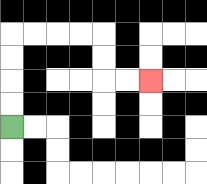{'start': '[0, 5]', 'end': '[6, 3]', 'path_directions': 'U,U,U,U,R,R,R,R,D,D,R,R', 'path_coordinates': '[[0, 5], [0, 4], [0, 3], [0, 2], [0, 1], [1, 1], [2, 1], [3, 1], [4, 1], [4, 2], [4, 3], [5, 3], [6, 3]]'}